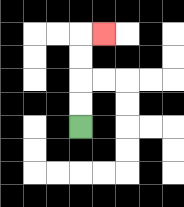{'start': '[3, 5]', 'end': '[4, 1]', 'path_directions': 'U,U,U,U,R', 'path_coordinates': '[[3, 5], [3, 4], [3, 3], [3, 2], [3, 1], [4, 1]]'}